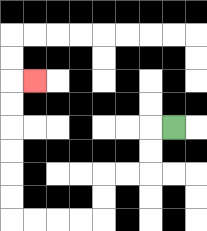{'start': '[7, 5]', 'end': '[1, 3]', 'path_directions': 'L,D,D,L,L,D,D,L,L,L,L,U,U,U,U,U,U,R', 'path_coordinates': '[[7, 5], [6, 5], [6, 6], [6, 7], [5, 7], [4, 7], [4, 8], [4, 9], [3, 9], [2, 9], [1, 9], [0, 9], [0, 8], [0, 7], [0, 6], [0, 5], [0, 4], [0, 3], [1, 3]]'}